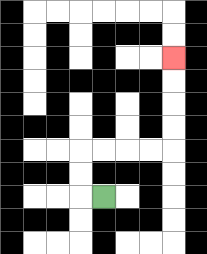{'start': '[4, 8]', 'end': '[7, 2]', 'path_directions': 'L,U,U,R,R,R,R,U,U,U,U', 'path_coordinates': '[[4, 8], [3, 8], [3, 7], [3, 6], [4, 6], [5, 6], [6, 6], [7, 6], [7, 5], [7, 4], [7, 3], [7, 2]]'}